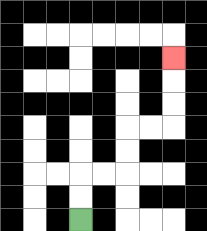{'start': '[3, 9]', 'end': '[7, 2]', 'path_directions': 'U,U,R,R,U,U,R,R,U,U,U', 'path_coordinates': '[[3, 9], [3, 8], [3, 7], [4, 7], [5, 7], [5, 6], [5, 5], [6, 5], [7, 5], [7, 4], [7, 3], [7, 2]]'}